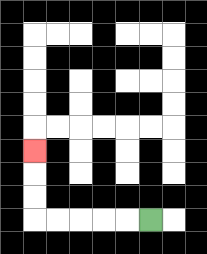{'start': '[6, 9]', 'end': '[1, 6]', 'path_directions': 'L,L,L,L,L,U,U,U', 'path_coordinates': '[[6, 9], [5, 9], [4, 9], [3, 9], [2, 9], [1, 9], [1, 8], [1, 7], [1, 6]]'}